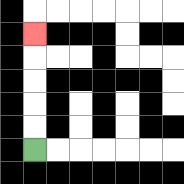{'start': '[1, 6]', 'end': '[1, 1]', 'path_directions': 'U,U,U,U,U', 'path_coordinates': '[[1, 6], [1, 5], [1, 4], [1, 3], [1, 2], [1, 1]]'}